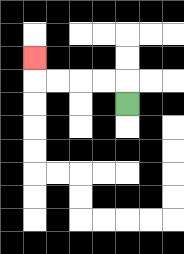{'start': '[5, 4]', 'end': '[1, 2]', 'path_directions': 'U,L,L,L,L,U', 'path_coordinates': '[[5, 4], [5, 3], [4, 3], [3, 3], [2, 3], [1, 3], [1, 2]]'}